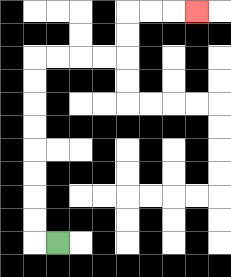{'start': '[2, 10]', 'end': '[8, 0]', 'path_directions': 'L,U,U,U,U,U,U,U,U,R,R,R,R,U,U,R,R,R', 'path_coordinates': '[[2, 10], [1, 10], [1, 9], [1, 8], [1, 7], [1, 6], [1, 5], [1, 4], [1, 3], [1, 2], [2, 2], [3, 2], [4, 2], [5, 2], [5, 1], [5, 0], [6, 0], [7, 0], [8, 0]]'}